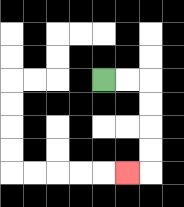{'start': '[4, 3]', 'end': '[5, 7]', 'path_directions': 'R,R,D,D,D,D,L', 'path_coordinates': '[[4, 3], [5, 3], [6, 3], [6, 4], [6, 5], [6, 6], [6, 7], [5, 7]]'}